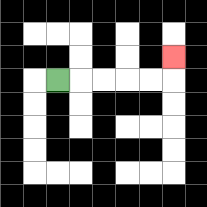{'start': '[2, 3]', 'end': '[7, 2]', 'path_directions': 'R,R,R,R,R,U', 'path_coordinates': '[[2, 3], [3, 3], [4, 3], [5, 3], [6, 3], [7, 3], [7, 2]]'}